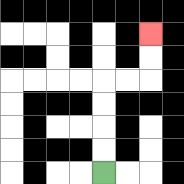{'start': '[4, 7]', 'end': '[6, 1]', 'path_directions': 'U,U,U,U,R,R,U,U', 'path_coordinates': '[[4, 7], [4, 6], [4, 5], [4, 4], [4, 3], [5, 3], [6, 3], [6, 2], [6, 1]]'}